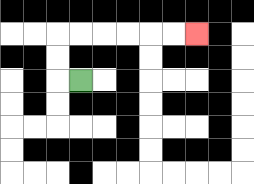{'start': '[3, 3]', 'end': '[8, 1]', 'path_directions': 'L,U,U,R,R,R,R,R,R', 'path_coordinates': '[[3, 3], [2, 3], [2, 2], [2, 1], [3, 1], [4, 1], [5, 1], [6, 1], [7, 1], [8, 1]]'}